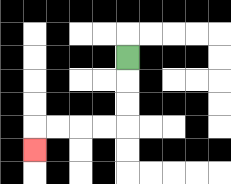{'start': '[5, 2]', 'end': '[1, 6]', 'path_directions': 'D,D,D,L,L,L,L,D', 'path_coordinates': '[[5, 2], [5, 3], [5, 4], [5, 5], [4, 5], [3, 5], [2, 5], [1, 5], [1, 6]]'}